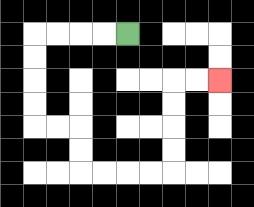{'start': '[5, 1]', 'end': '[9, 3]', 'path_directions': 'L,L,L,L,D,D,D,D,R,R,D,D,R,R,R,R,U,U,U,U,R,R', 'path_coordinates': '[[5, 1], [4, 1], [3, 1], [2, 1], [1, 1], [1, 2], [1, 3], [1, 4], [1, 5], [2, 5], [3, 5], [3, 6], [3, 7], [4, 7], [5, 7], [6, 7], [7, 7], [7, 6], [7, 5], [7, 4], [7, 3], [8, 3], [9, 3]]'}